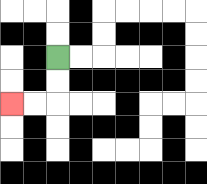{'start': '[2, 2]', 'end': '[0, 4]', 'path_directions': 'D,D,L,L', 'path_coordinates': '[[2, 2], [2, 3], [2, 4], [1, 4], [0, 4]]'}